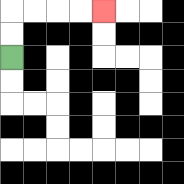{'start': '[0, 2]', 'end': '[4, 0]', 'path_directions': 'U,U,R,R,R,R', 'path_coordinates': '[[0, 2], [0, 1], [0, 0], [1, 0], [2, 0], [3, 0], [4, 0]]'}